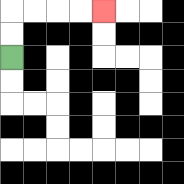{'start': '[0, 2]', 'end': '[4, 0]', 'path_directions': 'U,U,R,R,R,R', 'path_coordinates': '[[0, 2], [0, 1], [0, 0], [1, 0], [2, 0], [3, 0], [4, 0]]'}